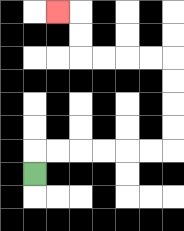{'start': '[1, 7]', 'end': '[2, 0]', 'path_directions': 'U,R,R,R,R,R,R,U,U,U,U,L,L,L,L,U,U,L', 'path_coordinates': '[[1, 7], [1, 6], [2, 6], [3, 6], [4, 6], [5, 6], [6, 6], [7, 6], [7, 5], [7, 4], [7, 3], [7, 2], [6, 2], [5, 2], [4, 2], [3, 2], [3, 1], [3, 0], [2, 0]]'}